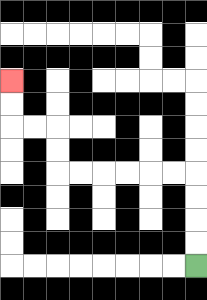{'start': '[8, 11]', 'end': '[0, 3]', 'path_directions': 'U,U,U,U,L,L,L,L,L,L,U,U,L,L,U,U', 'path_coordinates': '[[8, 11], [8, 10], [8, 9], [8, 8], [8, 7], [7, 7], [6, 7], [5, 7], [4, 7], [3, 7], [2, 7], [2, 6], [2, 5], [1, 5], [0, 5], [0, 4], [0, 3]]'}